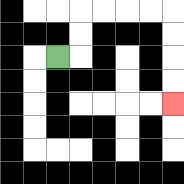{'start': '[2, 2]', 'end': '[7, 4]', 'path_directions': 'R,U,U,R,R,R,R,D,D,D,D', 'path_coordinates': '[[2, 2], [3, 2], [3, 1], [3, 0], [4, 0], [5, 0], [6, 0], [7, 0], [7, 1], [7, 2], [7, 3], [7, 4]]'}